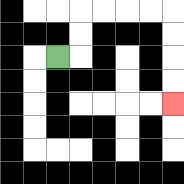{'start': '[2, 2]', 'end': '[7, 4]', 'path_directions': 'R,U,U,R,R,R,R,D,D,D,D', 'path_coordinates': '[[2, 2], [3, 2], [3, 1], [3, 0], [4, 0], [5, 0], [6, 0], [7, 0], [7, 1], [7, 2], [7, 3], [7, 4]]'}